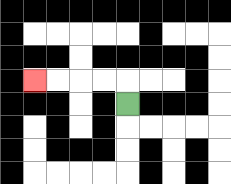{'start': '[5, 4]', 'end': '[1, 3]', 'path_directions': 'U,L,L,L,L', 'path_coordinates': '[[5, 4], [5, 3], [4, 3], [3, 3], [2, 3], [1, 3]]'}